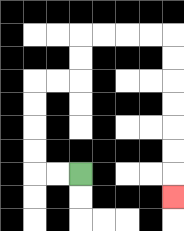{'start': '[3, 7]', 'end': '[7, 8]', 'path_directions': 'L,L,U,U,U,U,R,R,U,U,R,R,R,R,D,D,D,D,D,D,D', 'path_coordinates': '[[3, 7], [2, 7], [1, 7], [1, 6], [1, 5], [1, 4], [1, 3], [2, 3], [3, 3], [3, 2], [3, 1], [4, 1], [5, 1], [6, 1], [7, 1], [7, 2], [7, 3], [7, 4], [7, 5], [7, 6], [7, 7], [7, 8]]'}